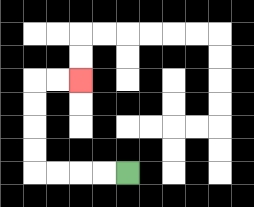{'start': '[5, 7]', 'end': '[3, 3]', 'path_directions': 'L,L,L,L,U,U,U,U,R,R', 'path_coordinates': '[[5, 7], [4, 7], [3, 7], [2, 7], [1, 7], [1, 6], [1, 5], [1, 4], [1, 3], [2, 3], [3, 3]]'}